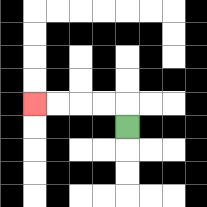{'start': '[5, 5]', 'end': '[1, 4]', 'path_directions': 'U,L,L,L,L', 'path_coordinates': '[[5, 5], [5, 4], [4, 4], [3, 4], [2, 4], [1, 4]]'}